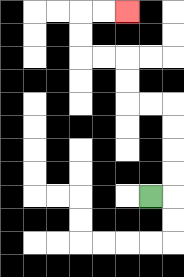{'start': '[6, 8]', 'end': '[5, 0]', 'path_directions': 'R,U,U,U,U,L,L,U,U,L,L,U,U,R,R', 'path_coordinates': '[[6, 8], [7, 8], [7, 7], [7, 6], [7, 5], [7, 4], [6, 4], [5, 4], [5, 3], [5, 2], [4, 2], [3, 2], [3, 1], [3, 0], [4, 0], [5, 0]]'}